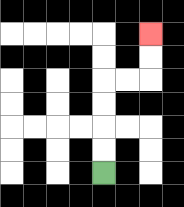{'start': '[4, 7]', 'end': '[6, 1]', 'path_directions': 'U,U,U,U,R,R,U,U', 'path_coordinates': '[[4, 7], [4, 6], [4, 5], [4, 4], [4, 3], [5, 3], [6, 3], [6, 2], [6, 1]]'}